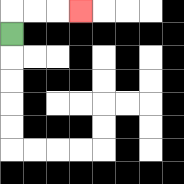{'start': '[0, 1]', 'end': '[3, 0]', 'path_directions': 'U,R,R,R', 'path_coordinates': '[[0, 1], [0, 0], [1, 0], [2, 0], [3, 0]]'}